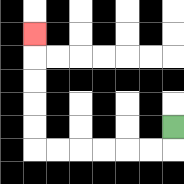{'start': '[7, 5]', 'end': '[1, 1]', 'path_directions': 'D,L,L,L,L,L,L,U,U,U,U,U', 'path_coordinates': '[[7, 5], [7, 6], [6, 6], [5, 6], [4, 6], [3, 6], [2, 6], [1, 6], [1, 5], [1, 4], [1, 3], [1, 2], [1, 1]]'}